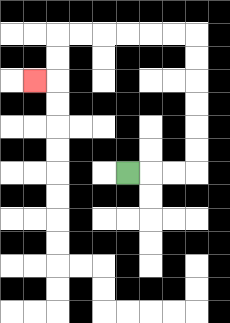{'start': '[5, 7]', 'end': '[1, 3]', 'path_directions': 'R,R,R,U,U,U,U,U,U,L,L,L,L,L,L,D,D,L', 'path_coordinates': '[[5, 7], [6, 7], [7, 7], [8, 7], [8, 6], [8, 5], [8, 4], [8, 3], [8, 2], [8, 1], [7, 1], [6, 1], [5, 1], [4, 1], [3, 1], [2, 1], [2, 2], [2, 3], [1, 3]]'}